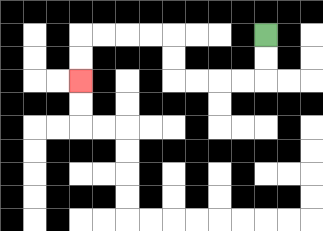{'start': '[11, 1]', 'end': '[3, 3]', 'path_directions': 'D,D,L,L,L,L,U,U,L,L,L,L,D,D', 'path_coordinates': '[[11, 1], [11, 2], [11, 3], [10, 3], [9, 3], [8, 3], [7, 3], [7, 2], [7, 1], [6, 1], [5, 1], [4, 1], [3, 1], [3, 2], [3, 3]]'}